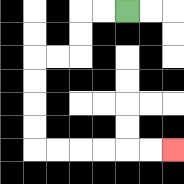{'start': '[5, 0]', 'end': '[7, 6]', 'path_directions': 'L,L,D,D,L,L,D,D,D,D,R,R,R,R,R,R', 'path_coordinates': '[[5, 0], [4, 0], [3, 0], [3, 1], [3, 2], [2, 2], [1, 2], [1, 3], [1, 4], [1, 5], [1, 6], [2, 6], [3, 6], [4, 6], [5, 6], [6, 6], [7, 6]]'}